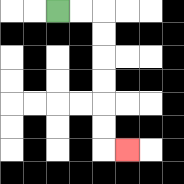{'start': '[2, 0]', 'end': '[5, 6]', 'path_directions': 'R,R,D,D,D,D,D,D,R', 'path_coordinates': '[[2, 0], [3, 0], [4, 0], [4, 1], [4, 2], [4, 3], [4, 4], [4, 5], [4, 6], [5, 6]]'}